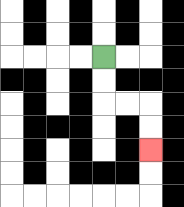{'start': '[4, 2]', 'end': '[6, 6]', 'path_directions': 'D,D,R,R,D,D', 'path_coordinates': '[[4, 2], [4, 3], [4, 4], [5, 4], [6, 4], [6, 5], [6, 6]]'}